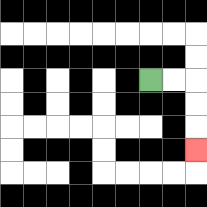{'start': '[6, 3]', 'end': '[8, 6]', 'path_directions': 'R,R,D,D,D', 'path_coordinates': '[[6, 3], [7, 3], [8, 3], [8, 4], [8, 5], [8, 6]]'}